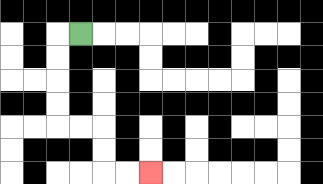{'start': '[3, 1]', 'end': '[6, 7]', 'path_directions': 'L,D,D,D,D,R,R,D,D,R,R', 'path_coordinates': '[[3, 1], [2, 1], [2, 2], [2, 3], [2, 4], [2, 5], [3, 5], [4, 5], [4, 6], [4, 7], [5, 7], [6, 7]]'}